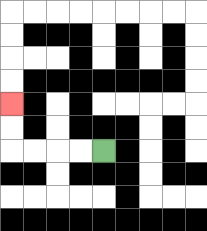{'start': '[4, 6]', 'end': '[0, 4]', 'path_directions': 'L,L,L,L,U,U', 'path_coordinates': '[[4, 6], [3, 6], [2, 6], [1, 6], [0, 6], [0, 5], [0, 4]]'}